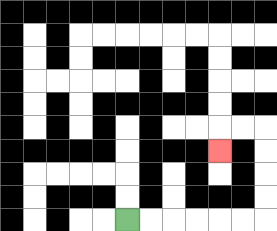{'start': '[5, 9]', 'end': '[9, 6]', 'path_directions': 'R,R,R,R,R,R,U,U,U,U,L,L,D', 'path_coordinates': '[[5, 9], [6, 9], [7, 9], [8, 9], [9, 9], [10, 9], [11, 9], [11, 8], [11, 7], [11, 6], [11, 5], [10, 5], [9, 5], [9, 6]]'}